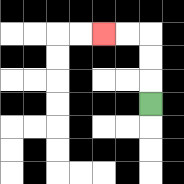{'start': '[6, 4]', 'end': '[4, 1]', 'path_directions': 'U,U,U,L,L', 'path_coordinates': '[[6, 4], [6, 3], [6, 2], [6, 1], [5, 1], [4, 1]]'}